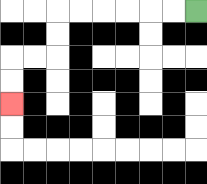{'start': '[8, 0]', 'end': '[0, 4]', 'path_directions': 'L,L,L,L,L,L,D,D,L,L,D,D', 'path_coordinates': '[[8, 0], [7, 0], [6, 0], [5, 0], [4, 0], [3, 0], [2, 0], [2, 1], [2, 2], [1, 2], [0, 2], [0, 3], [0, 4]]'}